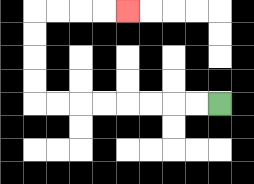{'start': '[9, 4]', 'end': '[5, 0]', 'path_directions': 'L,L,L,L,L,L,L,L,U,U,U,U,R,R,R,R', 'path_coordinates': '[[9, 4], [8, 4], [7, 4], [6, 4], [5, 4], [4, 4], [3, 4], [2, 4], [1, 4], [1, 3], [1, 2], [1, 1], [1, 0], [2, 0], [3, 0], [4, 0], [5, 0]]'}